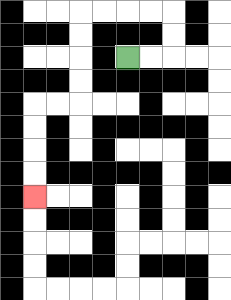{'start': '[5, 2]', 'end': '[1, 8]', 'path_directions': 'R,R,U,U,L,L,L,L,D,D,D,D,L,L,D,D,D,D', 'path_coordinates': '[[5, 2], [6, 2], [7, 2], [7, 1], [7, 0], [6, 0], [5, 0], [4, 0], [3, 0], [3, 1], [3, 2], [3, 3], [3, 4], [2, 4], [1, 4], [1, 5], [1, 6], [1, 7], [1, 8]]'}